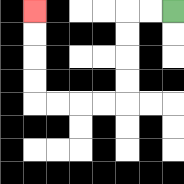{'start': '[7, 0]', 'end': '[1, 0]', 'path_directions': 'L,L,D,D,D,D,L,L,L,L,U,U,U,U', 'path_coordinates': '[[7, 0], [6, 0], [5, 0], [5, 1], [5, 2], [5, 3], [5, 4], [4, 4], [3, 4], [2, 4], [1, 4], [1, 3], [1, 2], [1, 1], [1, 0]]'}